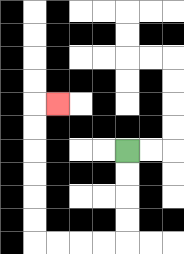{'start': '[5, 6]', 'end': '[2, 4]', 'path_directions': 'D,D,D,D,L,L,L,L,U,U,U,U,U,U,R', 'path_coordinates': '[[5, 6], [5, 7], [5, 8], [5, 9], [5, 10], [4, 10], [3, 10], [2, 10], [1, 10], [1, 9], [1, 8], [1, 7], [1, 6], [1, 5], [1, 4], [2, 4]]'}